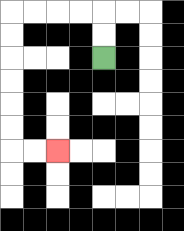{'start': '[4, 2]', 'end': '[2, 6]', 'path_directions': 'U,U,L,L,L,L,D,D,D,D,D,D,R,R', 'path_coordinates': '[[4, 2], [4, 1], [4, 0], [3, 0], [2, 0], [1, 0], [0, 0], [0, 1], [0, 2], [0, 3], [0, 4], [0, 5], [0, 6], [1, 6], [2, 6]]'}